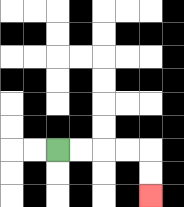{'start': '[2, 6]', 'end': '[6, 8]', 'path_directions': 'R,R,R,R,D,D', 'path_coordinates': '[[2, 6], [3, 6], [4, 6], [5, 6], [6, 6], [6, 7], [6, 8]]'}